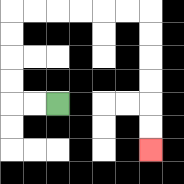{'start': '[2, 4]', 'end': '[6, 6]', 'path_directions': 'L,L,U,U,U,U,R,R,R,R,R,R,D,D,D,D,D,D', 'path_coordinates': '[[2, 4], [1, 4], [0, 4], [0, 3], [0, 2], [0, 1], [0, 0], [1, 0], [2, 0], [3, 0], [4, 0], [5, 0], [6, 0], [6, 1], [6, 2], [6, 3], [6, 4], [6, 5], [6, 6]]'}